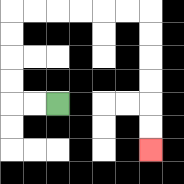{'start': '[2, 4]', 'end': '[6, 6]', 'path_directions': 'L,L,U,U,U,U,R,R,R,R,R,R,D,D,D,D,D,D', 'path_coordinates': '[[2, 4], [1, 4], [0, 4], [0, 3], [0, 2], [0, 1], [0, 0], [1, 0], [2, 0], [3, 0], [4, 0], [5, 0], [6, 0], [6, 1], [6, 2], [6, 3], [6, 4], [6, 5], [6, 6]]'}